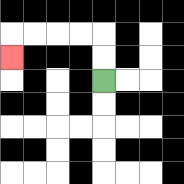{'start': '[4, 3]', 'end': '[0, 2]', 'path_directions': 'U,U,L,L,L,L,D', 'path_coordinates': '[[4, 3], [4, 2], [4, 1], [3, 1], [2, 1], [1, 1], [0, 1], [0, 2]]'}